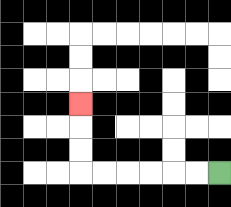{'start': '[9, 7]', 'end': '[3, 4]', 'path_directions': 'L,L,L,L,L,L,U,U,U', 'path_coordinates': '[[9, 7], [8, 7], [7, 7], [6, 7], [5, 7], [4, 7], [3, 7], [3, 6], [3, 5], [3, 4]]'}